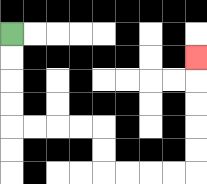{'start': '[0, 1]', 'end': '[8, 2]', 'path_directions': 'D,D,D,D,R,R,R,R,D,D,R,R,R,R,U,U,U,U,U', 'path_coordinates': '[[0, 1], [0, 2], [0, 3], [0, 4], [0, 5], [1, 5], [2, 5], [3, 5], [4, 5], [4, 6], [4, 7], [5, 7], [6, 7], [7, 7], [8, 7], [8, 6], [8, 5], [8, 4], [8, 3], [8, 2]]'}